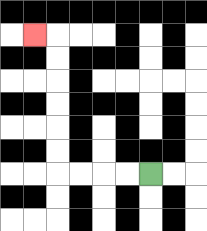{'start': '[6, 7]', 'end': '[1, 1]', 'path_directions': 'L,L,L,L,U,U,U,U,U,U,L', 'path_coordinates': '[[6, 7], [5, 7], [4, 7], [3, 7], [2, 7], [2, 6], [2, 5], [2, 4], [2, 3], [2, 2], [2, 1], [1, 1]]'}